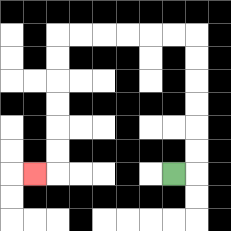{'start': '[7, 7]', 'end': '[1, 7]', 'path_directions': 'R,U,U,U,U,U,U,L,L,L,L,L,L,D,D,D,D,D,D,L', 'path_coordinates': '[[7, 7], [8, 7], [8, 6], [8, 5], [8, 4], [8, 3], [8, 2], [8, 1], [7, 1], [6, 1], [5, 1], [4, 1], [3, 1], [2, 1], [2, 2], [2, 3], [2, 4], [2, 5], [2, 6], [2, 7], [1, 7]]'}